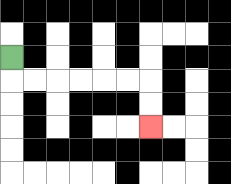{'start': '[0, 2]', 'end': '[6, 5]', 'path_directions': 'D,R,R,R,R,R,R,D,D', 'path_coordinates': '[[0, 2], [0, 3], [1, 3], [2, 3], [3, 3], [4, 3], [5, 3], [6, 3], [6, 4], [6, 5]]'}